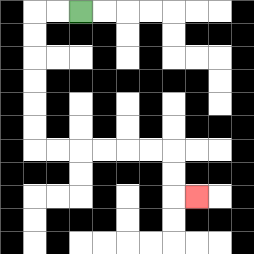{'start': '[3, 0]', 'end': '[8, 8]', 'path_directions': 'L,L,D,D,D,D,D,D,R,R,R,R,R,R,D,D,R', 'path_coordinates': '[[3, 0], [2, 0], [1, 0], [1, 1], [1, 2], [1, 3], [1, 4], [1, 5], [1, 6], [2, 6], [3, 6], [4, 6], [5, 6], [6, 6], [7, 6], [7, 7], [7, 8], [8, 8]]'}